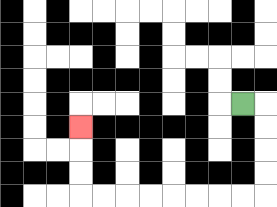{'start': '[10, 4]', 'end': '[3, 5]', 'path_directions': 'R,D,D,D,D,L,L,L,L,L,L,L,L,U,U,U', 'path_coordinates': '[[10, 4], [11, 4], [11, 5], [11, 6], [11, 7], [11, 8], [10, 8], [9, 8], [8, 8], [7, 8], [6, 8], [5, 8], [4, 8], [3, 8], [3, 7], [3, 6], [3, 5]]'}